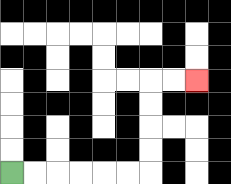{'start': '[0, 7]', 'end': '[8, 3]', 'path_directions': 'R,R,R,R,R,R,U,U,U,U,R,R', 'path_coordinates': '[[0, 7], [1, 7], [2, 7], [3, 7], [4, 7], [5, 7], [6, 7], [6, 6], [6, 5], [6, 4], [6, 3], [7, 3], [8, 3]]'}